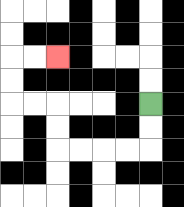{'start': '[6, 4]', 'end': '[2, 2]', 'path_directions': 'D,D,L,L,L,L,U,U,L,L,U,U,R,R', 'path_coordinates': '[[6, 4], [6, 5], [6, 6], [5, 6], [4, 6], [3, 6], [2, 6], [2, 5], [2, 4], [1, 4], [0, 4], [0, 3], [0, 2], [1, 2], [2, 2]]'}